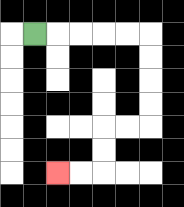{'start': '[1, 1]', 'end': '[2, 7]', 'path_directions': 'R,R,R,R,R,D,D,D,D,L,L,D,D,L,L', 'path_coordinates': '[[1, 1], [2, 1], [3, 1], [4, 1], [5, 1], [6, 1], [6, 2], [6, 3], [6, 4], [6, 5], [5, 5], [4, 5], [4, 6], [4, 7], [3, 7], [2, 7]]'}